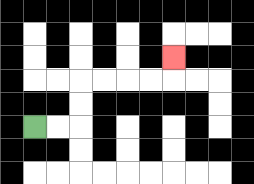{'start': '[1, 5]', 'end': '[7, 2]', 'path_directions': 'R,R,U,U,R,R,R,R,U', 'path_coordinates': '[[1, 5], [2, 5], [3, 5], [3, 4], [3, 3], [4, 3], [5, 3], [6, 3], [7, 3], [7, 2]]'}